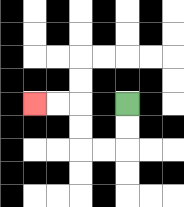{'start': '[5, 4]', 'end': '[1, 4]', 'path_directions': 'D,D,L,L,U,U,L,L', 'path_coordinates': '[[5, 4], [5, 5], [5, 6], [4, 6], [3, 6], [3, 5], [3, 4], [2, 4], [1, 4]]'}